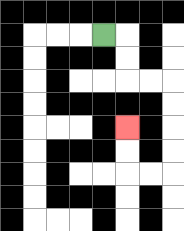{'start': '[4, 1]', 'end': '[5, 5]', 'path_directions': 'R,D,D,R,R,D,D,D,D,L,L,U,U', 'path_coordinates': '[[4, 1], [5, 1], [5, 2], [5, 3], [6, 3], [7, 3], [7, 4], [7, 5], [7, 6], [7, 7], [6, 7], [5, 7], [5, 6], [5, 5]]'}